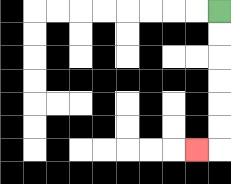{'start': '[9, 0]', 'end': '[8, 6]', 'path_directions': 'D,D,D,D,D,D,L', 'path_coordinates': '[[9, 0], [9, 1], [9, 2], [9, 3], [9, 4], [9, 5], [9, 6], [8, 6]]'}